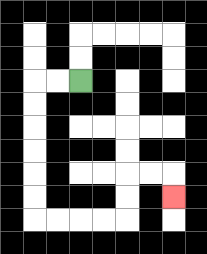{'start': '[3, 3]', 'end': '[7, 8]', 'path_directions': 'L,L,D,D,D,D,D,D,R,R,R,R,U,U,R,R,D', 'path_coordinates': '[[3, 3], [2, 3], [1, 3], [1, 4], [1, 5], [1, 6], [1, 7], [1, 8], [1, 9], [2, 9], [3, 9], [4, 9], [5, 9], [5, 8], [5, 7], [6, 7], [7, 7], [7, 8]]'}